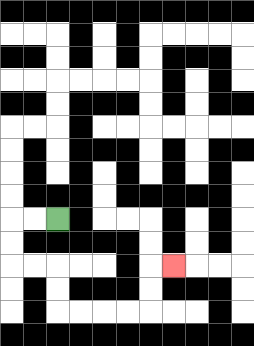{'start': '[2, 9]', 'end': '[7, 11]', 'path_directions': 'L,L,D,D,R,R,D,D,R,R,R,R,U,U,R', 'path_coordinates': '[[2, 9], [1, 9], [0, 9], [0, 10], [0, 11], [1, 11], [2, 11], [2, 12], [2, 13], [3, 13], [4, 13], [5, 13], [6, 13], [6, 12], [6, 11], [7, 11]]'}